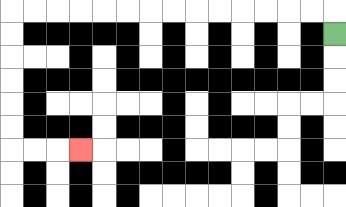{'start': '[14, 1]', 'end': '[3, 6]', 'path_directions': 'U,L,L,L,L,L,L,L,L,L,L,L,L,L,L,D,D,D,D,D,D,R,R,R', 'path_coordinates': '[[14, 1], [14, 0], [13, 0], [12, 0], [11, 0], [10, 0], [9, 0], [8, 0], [7, 0], [6, 0], [5, 0], [4, 0], [3, 0], [2, 0], [1, 0], [0, 0], [0, 1], [0, 2], [0, 3], [0, 4], [0, 5], [0, 6], [1, 6], [2, 6], [3, 6]]'}